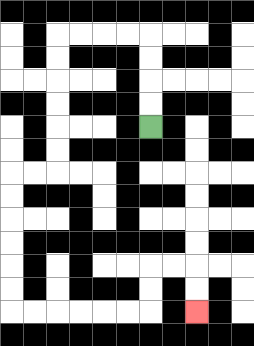{'start': '[6, 5]', 'end': '[8, 13]', 'path_directions': 'U,U,U,U,L,L,L,L,D,D,D,D,D,D,L,L,D,D,D,D,D,D,R,R,R,R,R,R,U,U,R,R,D,D', 'path_coordinates': '[[6, 5], [6, 4], [6, 3], [6, 2], [6, 1], [5, 1], [4, 1], [3, 1], [2, 1], [2, 2], [2, 3], [2, 4], [2, 5], [2, 6], [2, 7], [1, 7], [0, 7], [0, 8], [0, 9], [0, 10], [0, 11], [0, 12], [0, 13], [1, 13], [2, 13], [3, 13], [4, 13], [5, 13], [6, 13], [6, 12], [6, 11], [7, 11], [8, 11], [8, 12], [8, 13]]'}